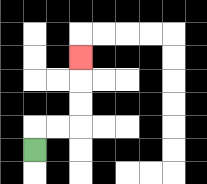{'start': '[1, 6]', 'end': '[3, 2]', 'path_directions': 'U,R,R,U,U,U', 'path_coordinates': '[[1, 6], [1, 5], [2, 5], [3, 5], [3, 4], [3, 3], [3, 2]]'}